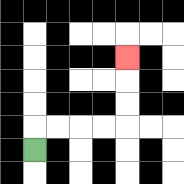{'start': '[1, 6]', 'end': '[5, 2]', 'path_directions': 'U,R,R,R,R,U,U,U', 'path_coordinates': '[[1, 6], [1, 5], [2, 5], [3, 5], [4, 5], [5, 5], [5, 4], [5, 3], [5, 2]]'}